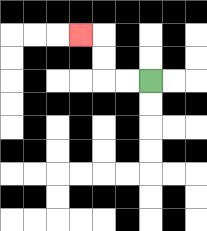{'start': '[6, 3]', 'end': '[3, 1]', 'path_directions': 'L,L,U,U,L', 'path_coordinates': '[[6, 3], [5, 3], [4, 3], [4, 2], [4, 1], [3, 1]]'}